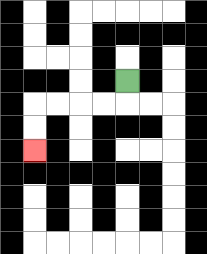{'start': '[5, 3]', 'end': '[1, 6]', 'path_directions': 'D,L,L,L,L,D,D', 'path_coordinates': '[[5, 3], [5, 4], [4, 4], [3, 4], [2, 4], [1, 4], [1, 5], [1, 6]]'}